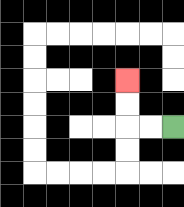{'start': '[7, 5]', 'end': '[5, 3]', 'path_directions': 'L,L,U,U', 'path_coordinates': '[[7, 5], [6, 5], [5, 5], [5, 4], [5, 3]]'}